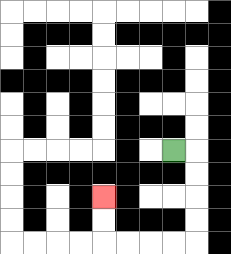{'start': '[7, 6]', 'end': '[4, 8]', 'path_directions': 'R,D,D,D,D,L,L,L,L,U,U', 'path_coordinates': '[[7, 6], [8, 6], [8, 7], [8, 8], [8, 9], [8, 10], [7, 10], [6, 10], [5, 10], [4, 10], [4, 9], [4, 8]]'}